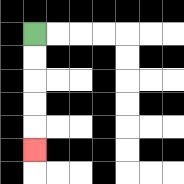{'start': '[1, 1]', 'end': '[1, 6]', 'path_directions': 'D,D,D,D,D', 'path_coordinates': '[[1, 1], [1, 2], [1, 3], [1, 4], [1, 5], [1, 6]]'}